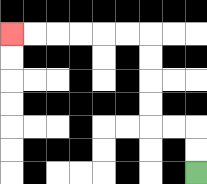{'start': '[8, 7]', 'end': '[0, 1]', 'path_directions': 'U,U,L,L,U,U,U,U,L,L,L,L,L,L', 'path_coordinates': '[[8, 7], [8, 6], [8, 5], [7, 5], [6, 5], [6, 4], [6, 3], [6, 2], [6, 1], [5, 1], [4, 1], [3, 1], [2, 1], [1, 1], [0, 1]]'}